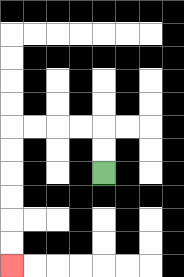{'start': '[4, 7]', 'end': '[0, 11]', 'path_directions': 'U,U,L,L,L,L,D,D,D,D,D,D', 'path_coordinates': '[[4, 7], [4, 6], [4, 5], [3, 5], [2, 5], [1, 5], [0, 5], [0, 6], [0, 7], [0, 8], [0, 9], [0, 10], [0, 11]]'}